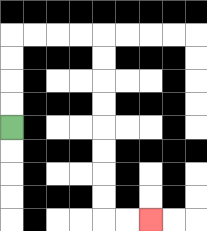{'start': '[0, 5]', 'end': '[6, 9]', 'path_directions': 'U,U,U,U,R,R,R,R,D,D,D,D,D,D,D,D,R,R', 'path_coordinates': '[[0, 5], [0, 4], [0, 3], [0, 2], [0, 1], [1, 1], [2, 1], [3, 1], [4, 1], [4, 2], [4, 3], [4, 4], [4, 5], [4, 6], [4, 7], [4, 8], [4, 9], [5, 9], [6, 9]]'}